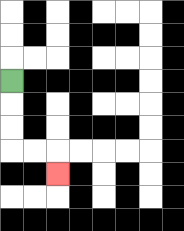{'start': '[0, 3]', 'end': '[2, 7]', 'path_directions': 'D,D,D,R,R,D', 'path_coordinates': '[[0, 3], [0, 4], [0, 5], [0, 6], [1, 6], [2, 6], [2, 7]]'}